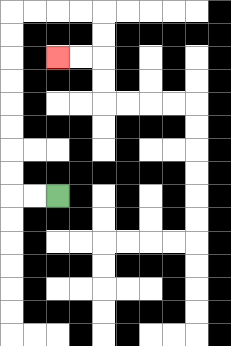{'start': '[2, 8]', 'end': '[2, 2]', 'path_directions': 'L,L,U,U,U,U,U,U,U,U,R,R,R,R,D,D,L,L', 'path_coordinates': '[[2, 8], [1, 8], [0, 8], [0, 7], [0, 6], [0, 5], [0, 4], [0, 3], [0, 2], [0, 1], [0, 0], [1, 0], [2, 0], [3, 0], [4, 0], [4, 1], [4, 2], [3, 2], [2, 2]]'}